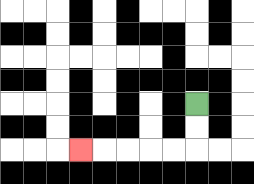{'start': '[8, 4]', 'end': '[3, 6]', 'path_directions': 'D,D,L,L,L,L,L', 'path_coordinates': '[[8, 4], [8, 5], [8, 6], [7, 6], [6, 6], [5, 6], [4, 6], [3, 6]]'}